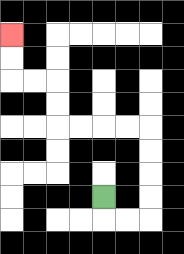{'start': '[4, 8]', 'end': '[0, 1]', 'path_directions': 'D,R,R,U,U,U,U,L,L,L,L,U,U,L,L,U,U', 'path_coordinates': '[[4, 8], [4, 9], [5, 9], [6, 9], [6, 8], [6, 7], [6, 6], [6, 5], [5, 5], [4, 5], [3, 5], [2, 5], [2, 4], [2, 3], [1, 3], [0, 3], [0, 2], [0, 1]]'}